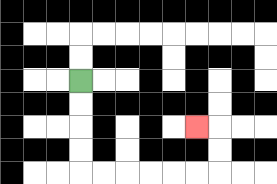{'start': '[3, 3]', 'end': '[8, 5]', 'path_directions': 'D,D,D,D,R,R,R,R,R,R,U,U,L', 'path_coordinates': '[[3, 3], [3, 4], [3, 5], [3, 6], [3, 7], [4, 7], [5, 7], [6, 7], [7, 7], [8, 7], [9, 7], [9, 6], [9, 5], [8, 5]]'}